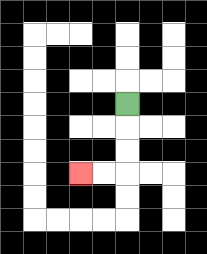{'start': '[5, 4]', 'end': '[3, 7]', 'path_directions': 'D,D,D,L,L', 'path_coordinates': '[[5, 4], [5, 5], [5, 6], [5, 7], [4, 7], [3, 7]]'}